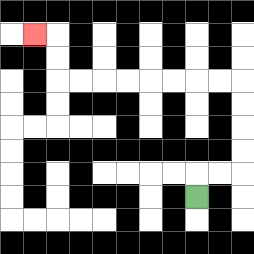{'start': '[8, 8]', 'end': '[1, 1]', 'path_directions': 'U,R,R,U,U,U,U,L,L,L,L,L,L,L,L,U,U,L', 'path_coordinates': '[[8, 8], [8, 7], [9, 7], [10, 7], [10, 6], [10, 5], [10, 4], [10, 3], [9, 3], [8, 3], [7, 3], [6, 3], [5, 3], [4, 3], [3, 3], [2, 3], [2, 2], [2, 1], [1, 1]]'}